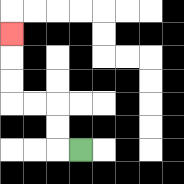{'start': '[3, 6]', 'end': '[0, 1]', 'path_directions': 'L,U,U,L,L,U,U,U', 'path_coordinates': '[[3, 6], [2, 6], [2, 5], [2, 4], [1, 4], [0, 4], [0, 3], [0, 2], [0, 1]]'}